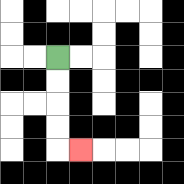{'start': '[2, 2]', 'end': '[3, 6]', 'path_directions': 'D,D,D,D,R', 'path_coordinates': '[[2, 2], [2, 3], [2, 4], [2, 5], [2, 6], [3, 6]]'}